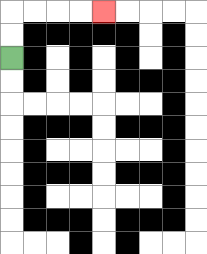{'start': '[0, 2]', 'end': '[4, 0]', 'path_directions': 'U,U,R,R,R,R', 'path_coordinates': '[[0, 2], [0, 1], [0, 0], [1, 0], [2, 0], [3, 0], [4, 0]]'}